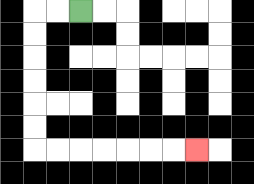{'start': '[3, 0]', 'end': '[8, 6]', 'path_directions': 'L,L,D,D,D,D,D,D,R,R,R,R,R,R,R', 'path_coordinates': '[[3, 0], [2, 0], [1, 0], [1, 1], [1, 2], [1, 3], [1, 4], [1, 5], [1, 6], [2, 6], [3, 6], [4, 6], [5, 6], [6, 6], [7, 6], [8, 6]]'}